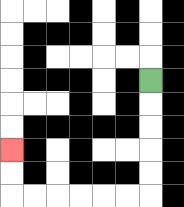{'start': '[6, 3]', 'end': '[0, 6]', 'path_directions': 'D,D,D,D,D,L,L,L,L,L,L,U,U', 'path_coordinates': '[[6, 3], [6, 4], [6, 5], [6, 6], [6, 7], [6, 8], [5, 8], [4, 8], [3, 8], [2, 8], [1, 8], [0, 8], [0, 7], [0, 6]]'}